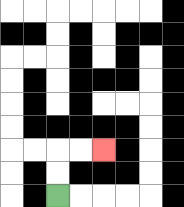{'start': '[2, 8]', 'end': '[4, 6]', 'path_directions': 'U,U,R,R', 'path_coordinates': '[[2, 8], [2, 7], [2, 6], [3, 6], [4, 6]]'}